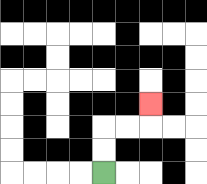{'start': '[4, 7]', 'end': '[6, 4]', 'path_directions': 'U,U,R,R,U', 'path_coordinates': '[[4, 7], [4, 6], [4, 5], [5, 5], [6, 5], [6, 4]]'}